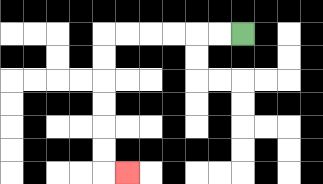{'start': '[10, 1]', 'end': '[5, 7]', 'path_directions': 'L,L,L,L,L,L,D,D,D,D,D,D,R', 'path_coordinates': '[[10, 1], [9, 1], [8, 1], [7, 1], [6, 1], [5, 1], [4, 1], [4, 2], [4, 3], [4, 4], [4, 5], [4, 6], [4, 7], [5, 7]]'}